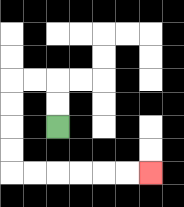{'start': '[2, 5]', 'end': '[6, 7]', 'path_directions': 'U,U,L,L,D,D,D,D,R,R,R,R,R,R', 'path_coordinates': '[[2, 5], [2, 4], [2, 3], [1, 3], [0, 3], [0, 4], [0, 5], [0, 6], [0, 7], [1, 7], [2, 7], [3, 7], [4, 7], [5, 7], [6, 7]]'}